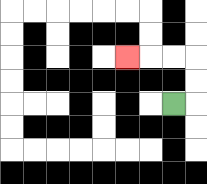{'start': '[7, 4]', 'end': '[5, 2]', 'path_directions': 'R,U,U,L,L,L', 'path_coordinates': '[[7, 4], [8, 4], [8, 3], [8, 2], [7, 2], [6, 2], [5, 2]]'}